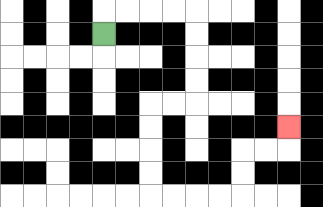{'start': '[4, 1]', 'end': '[12, 5]', 'path_directions': 'U,R,R,R,R,D,D,D,D,L,L,D,D,D,D,R,R,R,R,U,U,R,R,U', 'path_coordinates': '[[4, 1], [4, 0], [5, 0], [6, 0], [7, 0], [8, 0], [8, 1], [8, 2], [8, 3], [8, 4], [7, 4], [6, 4], [6, 5], [6, 6], [6, 7], [6, 8], [7, 8], [8, 8], [9, 8], [10, 8], [10, 7], [10, 6], [11, 6], [12, 6], [12, 5]]'}